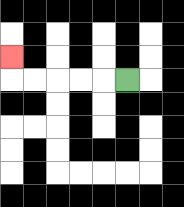{'start': '[5, 3]', 'end': '[0, 2]', 'path_directions': 'L,L,L,L,L,U', 'path_coordinates': '[[5, 3], [4, 3], [3, 3], [2, 3], [1, 3], [0, 3], [0, 2]]'}